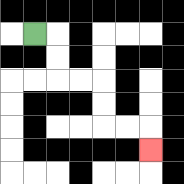{'start': '[1, 1]', 'end': '[6, 6]', 'path_directions': 'R,D,D,R,R,D,D,R,R,D', 'path_coordinates': '[[1, 1], [2, 1], [2, 2], [2, 3], [3, 3], [4, 3], [4, 4], [4, 5], [5, 5], [6, 5], [6, 6]]'}